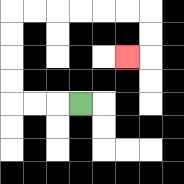{'start': '[3, 4]', 'end': '[5, 2]', 'path_directions': 'L,L,L,U,U,U,U,R,R,R,R,R,R,D,D,L', 'path_coordinates': '[[3, 4], [2, 4], [1, 4], [0, 4], [0, 3], [0, 2], [0, 1], [0, 0], [1, 0], [2, 0], [3, 0], [4, 0], [5, 0], [6, 0], [6, 1], [6, 2], [5, 2]]'}